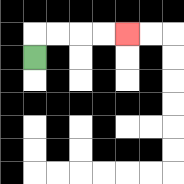{'start': '[1, 2]', 'end': '[5, 1]', 'path_directions': 'U,R,R,R,R', 'path_coordinates': '[[1, 2], [1, 1], [2, 1], [3, 1], [4, 1], [5, 1]]'}